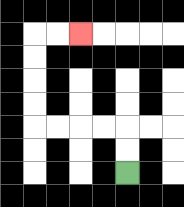{'start': '[5, 7]', 'end': '[3, 1]', 'path_directions': 'U,U,L,L,L,L,U,U,U,U,R,R', 'path_coordinates': '[[5, 7], [5, 6], [5, 5], [4, 5], [3, 5], [2, 5], [1, 5], [1, 4], [1, 3], [1, 2], [1, 1], [2, 1], [3, 1]]'}